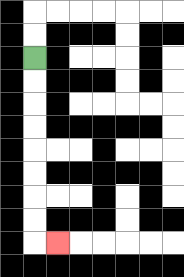{'start': '[1, 2]', 'end': '[2, 10]', 'path_directions': 'D,D,D,D,D,D,D,D,R', 'path_coordinates': '[[1, 2], [1, 3], [1, 4], [1, 5], [1, 6], [1, 7], [1, 8], [1, 9], [1, 10], [2, 10]]'}